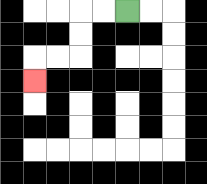{'start': '[5, 0]', 'end': '[1, 3]', 'path_directions': 'L,L,D,D,L,L,D', 'path_coordinates': '[[5, 0], [4, 0], [3, 0], [3, 1], [3, 2], [2, 2], [1, 2], [1, 3]]'}